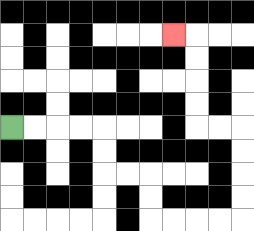{'start': '[0, 5]', 'end': '[7, 1]', 'path_directions': 'R,R,R,R,D,D,R,R,D,D,R,R,R,R,U,U,U,U,L,L,U,U,U,U,L', 'path_coordinates': '[[0, 5], [1, 5], [2, 5], [3, 5], [4, 5], [4, 6], [4, 7], [5, 7], [6, 7], [6, 8], [6, 9], [7, 9], [8, 9], [9, 9], [10, 9], [10, 8], [10, 7], [10, 6], [10, 5], [9, 5], [8, 5], [8, 4], [8, 3], [8, 2], [8, 1], [7, 1]]'}